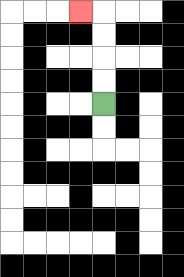{'start': '[4, 4]', 'end': '[3, 0]', 'path_directions': 'U,U,U,U,L', 'path_coordinates': '[[4, 4], [4, 3], [4, 2], [4, 1], [4, 0], [3, 0]]'}